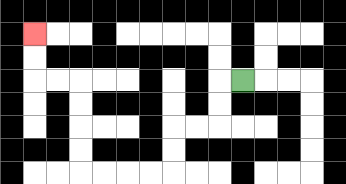{'start': '[10, 3]', 'end': '[1, 1]', 'path_directions': 'L,D,D,L,L,D,D,L,L,L,L,U,U,U,U,L,L,U,U', 'path_coordinates': '[[10, 3], [9, 3], [9, 4], [9, 5], [8, 5], [7, 5], [7, 6], [7, 7], [6, 7], [5, 7], [4, 7], [3, 7], [3, 6], [3, 5], [3, 4], [3, 3], [2, 3], [1, 3], [1, 2], [1, 1]]'}